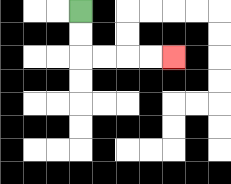{'start': '[3, 0]', 'end': '[7, 2]', 'path_directions': 'D,D,R,R,R,R', 'path_coordinates': '[[3, 0], [3, 1], [3, 2], [4, 2], [5, 2], [6, 2], [7, 2]]'}